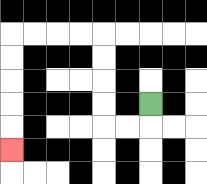{'start': '[6, 4]', 'end': '[0, 6]', 'path_directions': 'D,L,L,U,U,U,U,L,L,L,L,D,D,D,D,D', 'path_coordinates': '[[6, 4], [6, 5], [5, 5], [4, 5], [4, 4], [4, 3], [4, 2], [4, 1], [3, 1], [2, 1], [1, 1], [0, 1], [0, 2], [0, 3], [0, 4], [0, 5], [0, 6]]'}